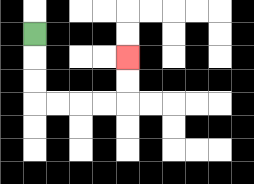{'start': '[1, 1]', 'end': '[5, 2]', 'path_directions': 'D,D,D,R,R,R,R,U,U', 'path_coordinates': '[[1, 1], [1, 2], [1, 3], [1, 4], [2, 4], [3, 4], [4, 4], [5, 4], [5, 3], [5, 2]]'}